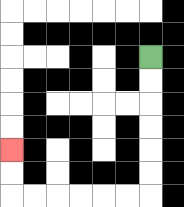{'start': '[6, 2]', 'end': '[0, 6]', 'path_directions': 'D,D,D,D,D,D,L,L,L,L,L,L,U,U', 'path_coordinates': '[[6, 2], [6, 3], [6, 4], [6, 5], [6, 6], [6, 7], [6, 8], [5, 8], [4, 8], [3, 8], [2, 8], [1, 8], [0, 8], [0, 7], [0, 6]]'}